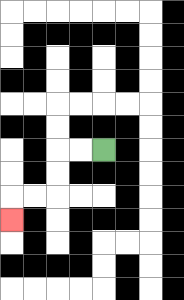{'start': '[4, 6]', 'end': '[0, 9]', 'path_directions': 'L,L,D,D,L,L,D', 'path_coordinates': '[[4, 6], [3, 6], [2, 6], [2, 7], [2, 8], [1, 8], [0, 8], [0, 9]]'}